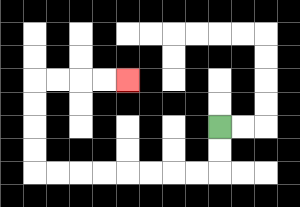{'start': '[9, 5]', 'end': '[5, 3]', 'path_directions': 'D,D,L,L,L,L,L,L,L,L,U,U,U,U,R,R,R,R', 'path_coordinates': '[[9, 5], [9, 6], [9, 7], [8, 7], [7, 7], [6, 7], [5, 7], [4, 7], [3, 7], [2, 7], [1, 7], [1, 6], [1, 5], [1, 4], [1, 3], [2, 3], [3, 3], [4, 3], [5, 3]]'}